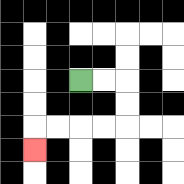{'start': '[3, 3]', 'end': '[1, 6]', 'path_directions': 'R,R,D,D,L,L,L,L,D', 'path_coordinates': '[[3, 3], [4, 3], [5, 3], [5, 4], [5, 5], [4, 5], [3, 5], [2, 5], [1, 5], [1, 6]]'}